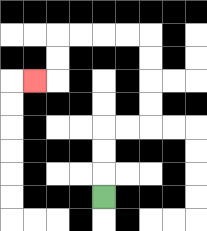{'start': '[4, 8]', 'end': '[1, 3]', 'path_directions': 'U,U,U,R,R,U,U,U,U,L,L,L,L,D,D,L', 'path_coordinates': '[[4, 8], [4, 7], [4, 6], [4, 5], [5, 5], [6, 5], [6, 4], [6, 3], [6, 2], [6, 1], [5, 1], [4, 1], [3, 1], [2, 1], [2, 2], [2, 3], [1, 3]]'}